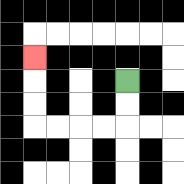{'start': '[5, 3]', 'end': '[1, 2]', 'path_directions': 'D,D,L,L,L,L,U,U,U', 'path_coordinates': '[[5, 3], [5, 4], [5, 5], [4, 5], [3, 5], [2, 5], [1, 5], [1, 4], [1, 3], [1, 2]]'}